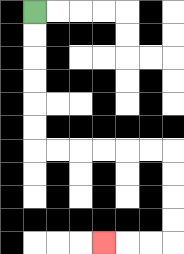{'start': '[1, 0]', 'end': '[4, 10]', 'path_directions': 'D,D,D,D,D,D,R,R,R,R,R,R,D,D,D,D,L,L,L', 'path_coordinates': '[[1, 0], [1, 1], [1, 2], [1, 3], [1, 4], [1, 5], [1, 6], [2, 6], [3, 6], [4, 6], [5, 6], [6, 6], [7, 6], [7, 7], [7, 8], [7, 9], [7, 10], [6, 10], [5, 10], [4, 10]]'}